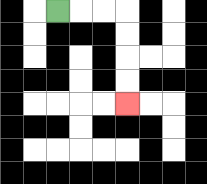{'start': '[2, 0]', 'end': '[5, 4]', 'path_directions': 'R,R,R,D,D,D,D', 'path_coordinates': '[[2, 0], [3, 0], [4, 0], [5, 0], [5, 1], [5, 2], [5, 3], [5, 4]]'}